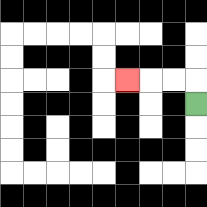{'start': '[8, 4]', 'end': '[5, 3]', 'path_directions': 'U,L,L,L', 'path_coordinates': '[[8, 4], [8, 3], [7, 3], [6, 3], [5, 3]]'}